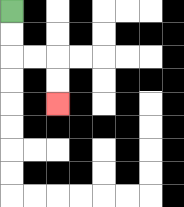{'start': '[0, 0]', 'end': '[2, 4]', 'path_directions': 'D,D,R,R,D,D', 'path_coordinates': '[[0, 0], [0, 1], [0, 2], [1, 2], [2, 2], [2, 3], [2, 4]]'}